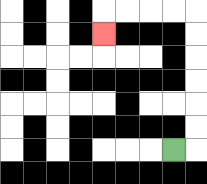{'start': '[7, 6]', 'end': '[4, 1]', 'path_directions': 'R,U,U,U,U,U,U,L,L,L,L,D', 'path_coordinates': '[[7, 6], [8, 6], [8, 5], [8, 4], [8, 3], [8, 2], [8, 1], [8, 0], [7, 0], [6, 0], [5, 0], [4, 0], [4, 1]]'}